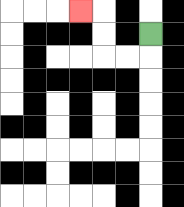{'start': '[6, 1]', 'end': '[3, 0]', 'path_directions': 'D,L,L,U,U,L', 'path_coordinates': '[[6, 1], [6, 2], [5, 2], [4, 2], [4, 1], [4, 0], [3, 0]]'}